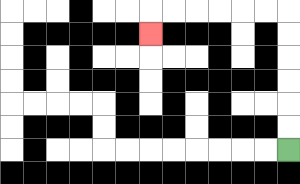{'start': '[12, 6]', 'end': '[6, 1]', 'path_directions': 'U,U,U,U,U,U,L,L,L,L,L,L,D', 'path_coordinates': '[[12, 6], [12, 5], [12, 4], [12, 3], [12, 2], [12, 1], [12, 0], [11, 0], [10, 0], [9, 0], [8, 0], [7, 0], [6, 0], [6, 1]]'}